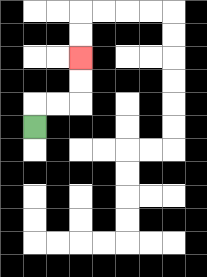{'start': '[1, 5]', 'end': '[3, 2]', 'path_directions': 'U,R,R,U,U', 'path_coordinates': '[[1, 5], [1, 4], [2, 4], [3, 4], [3, 3], [3, 2]]'}